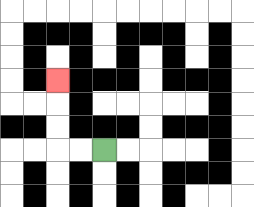{'start': '[4, 6]', 'end': '[2, 3]', 'path_directions': 'L,L,U,U,U', 'path_coordinates': '[[4, 6], [3, 6], [2, 6], [2, 5], [2, 4], [2, 3]]'}